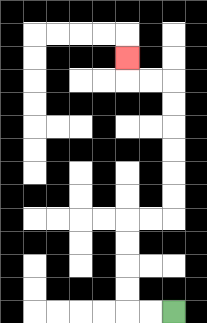{'start': '[7, 13]', 'end': '[5, 2]', 'path_directions': 'L,L,U,U,U,U,R,R,U,U,U,U,U,U,L,L,U', 'path_coordinates': '[[7, 13], [6, 13], [5, 13], [5, 12], [5, 11], [5, 10], [5, 9], [6, 9], [7, 9], [7, 8], [7, 7], [7, 6], [7, 5], [7, 4], [7, 3], [6, 3], [5, 3], [5, 2]]'}